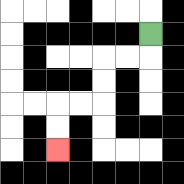{'start': '[6, 1]', 'end': '[2, 6]', 'path_directions': 'D,L,L,D,D,L,L,D,D', 'path_coordinates': '[[6, 1], [6, 2], [5, 2], [4, 2], [4, 3], [4, 4], [3, 4], [2, 4], [2, 5], [2, 6]]'}